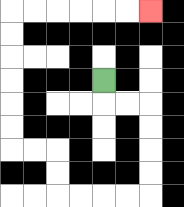{'start': '[4, 3]', 'end': '[6, 0]', 'path_directions': 'D,R,R,D,D,D,D,L,L,L,L,U,U,L,L,U,U,U,U,U,U,R,R,R,R,R,R', 'path_coordinates': '[[4, 3], [4, 4], [5, 4], [6, 4], [6, 5], [6, 6], [6, 7], [6, 8], [5, 8], [4, 8], [3, 8], [2, 8], [2, 7], [2, 6], [1, 6], [0, 6], [0, 5], [0, 4], [0, 3], [0, 2], [0, 1], [0, 0], [1, 0], [2, 0], [3, 0], [4, 0], [5, 0], [6, 0]]'}